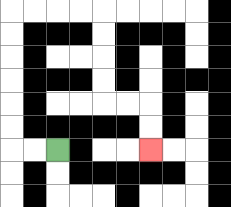{'start': '[2, 6]', 'end': '[6, 6]', 'path_directions': 'L,L,U,U,U,U,U,U,R,R,R,R,D,D,D,D,R,R,D,D', 'path_coordinates': '[[2, 6], [1, 6], [0, 6], [0, 5], [0, 4], [0, 3], [0, 2], [0, 1], [0, 0], [1, 0], [2, 0], [3, 0], [4, 0], [4, 1], [4, 2], [4, 3], [4, 4], [5, 4], [6, 4], [6, 5], [6, 6]]'}